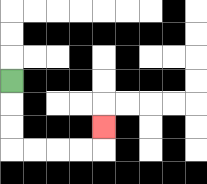{'start': '[0, 3]', 'end': '[4, 5]', 'path_directions': 'D,D,D,R,R,R,R,U', 'path_coordinates': '[[0, 3], [0, 4], [0, 5], [0, 6], [1, 6], [2, 6], [3, 6], [4, 6], [4, 5]]'}